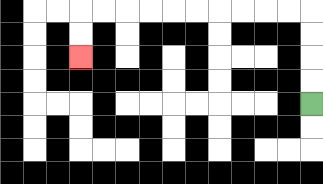{'start': '[13, 4]', 'end': '[3, 2]', 'path_directions': 'U,U,U,U,L,L,L,L,L,L,L,L,L,L,D,D', 'path_coordinates': '[[13, 4], [13, 3], [13, 2], [13, 1], [13, 0], [12, 0], [11, 0], [10, 0], [9, 0], [8, 0], [7, 0], [6, 0], [5, 0], [4, 0], [3, 0], [3, 1], [3, 2]]'}